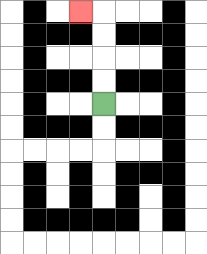{'start': '[4, 4]', 'end': '[3, 0]', 'path_directions': 'U,U,U,U,L', 'path_coordinates': '[[4, 4], [4, 3], [4, 2], [4, 1], [4, 0], [3, 0]]'}